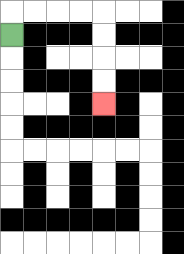{'start': '[0, 1]', 'end': '[4, 4]', 'path_directions': 'U,R,R,R,R,D,D,D,D', 'path_coordinates': '[[0, 1], [0, 0], [1, 0], [2, 0], [3, 0], [4, 0], [4, 1], [4, 2], [4, 3], [4, 4]]'}